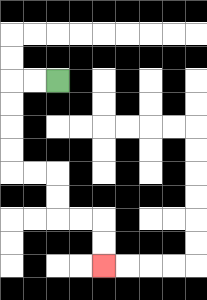{'start': '[2, 3]', 'end': '[4, 11]', 'path_directions': 'L,L,D,D,D,D,R,R,D,D,R,R,D,D', 'path_coordinates': '[[2, 3], [1, 3], [0, 3], [0, 4], [0, 5], [0, 6], [0, 7], [1, 7], [2, 7], [2, 8], [2, 9], [3, 9], [4, 9], [4, 10], [4, 11]]'}